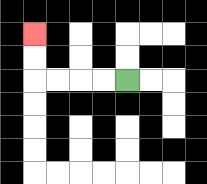{'start': '[5, 3]', 'end': '[1, 1]', 'path_directions': 'L,L,L,L,U,U', 'path_coordinates': '[[5, 3], [4, 3], [3, 3], [2, 3], [1, 3], [1, 2], [1, 1]]'}